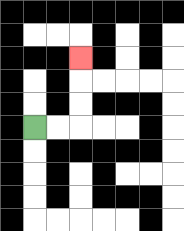{'start': '[1, 5]', 'end': '[3, 2]', 'path_directions': 'R,R,U,U,U', 'path_coordinates': '[[1, 5], [2, 5], [3, 5], [3, 4], [3, 3], [3, 2]]'}